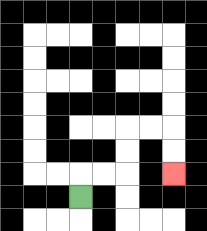{'start': '[3, 8]', 'end': '[7, 7]', 'path_directions': 'U,R,R,U,U,R,R,D,D', 'path_coordinates': '[[3, 8], [3, 7], [4, 7], [5, 7], [5, 6], [5, 5], [6, 5], [7, 5], [7, 6], [7, 7]]'}